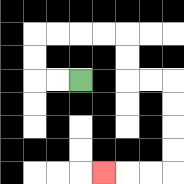{'start': '[3, 3]', 'end': '[4, 7]', 'path_directions': 'L,L,U,U,R,R,R,R,D,D,R,R,D,D,D,D,L,L,L', 'path_coordinates': '[[3, 3], [2, 3], [1, 3], [1, 2], [1, 1], [2, 1], [3, 1], [4, 1], [5, 1], [5, 2], [5, 3], [6, 3], [7, 3], [7, 4], [7, 5], [7, 6], [7, 7], [6, 7], [5, 7], [4, 7]]'}